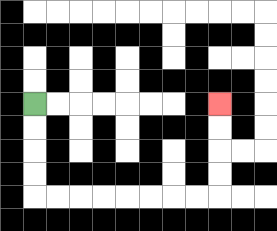{'start': '[1, 4]', 'end': '[9, 4]', 'path_directions': 'D,D,D,D,R,R,R,R,R,R,R,R,U,U,U,U', 'path_coordinates': '[[1, 4], [1, 5], [1, 6], [1, 7], [1, 8], [2, 8], [3, 8], [4, 8], [5, 8], [6, 8], [7, 8], [8, 8], [9, 8], [9, 7], [9, 6], [9, 5], [9, 4]]'}